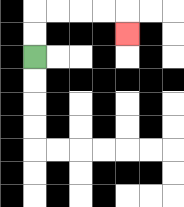{'start': '[1, 2]', 'end': '[5, 1]', 'path_directions': 'U,U,R,R,R,R,D', 'path_coordinates': '[[1, 2], [1, 1], [1, 0], [2, 0], [3, 0], [4, 0], [5, 0], [5, 1]]'}